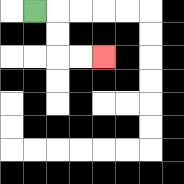{'start': '[1, 0]', 'end': '[4, 2]', 'path_directions': 'R,D,D,R,R', 'path_coordinates': '[[1, 0], [2, 0], [2, 1], [2, 2], [3, 2], [4, 2]]'}